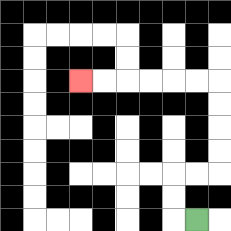{'start': '[8, 9]', 'end': '[3, 3]', 'path_directions': 'L,U,U,R,R,U,U,U,U,L,L,L,L,L,L', 'path_coordinates': '[[8, 9], [7, 9], [7, 8], [7, 7], [8, 7], [9, 7], [9, 6], [9, 5], [9, 4], [9, 3], [8, 3], [7, 3], [6, 3], [5, 3], [4, 3], [3, 3]]'}